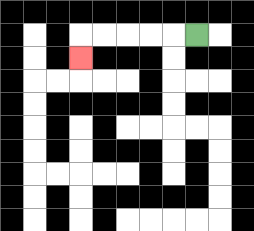{'start': '[8, 1]', 'end': '[3, 2]', 'path_directions': 'L,L,L,L,L,D', 'path_coordinates': '[[8, 1], [7, 1], [6, 1], [5, 1], [4, 1], [3, 1], [3, 2]]'}